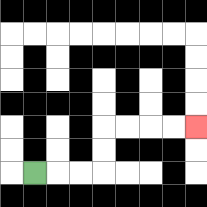{'start': '[1, 7]', 'end': '[8, 5]', 'path_directions': 'R,R,R,U,U,R,R,R,R', 'path_coordinates': '[[1, 7], [2, 7], [3, 7], [4, 7], [4, 6], [4, 5], [5, 5], [6, 5], [7, 5], [8, 5]]'}